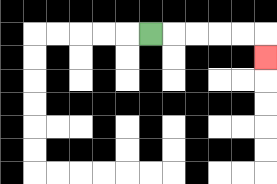{'start': '[6, 1]', 'end': '[11, 2]', 'path_directions': 'R,R,R,R,R,D', 'path_coordinates': '[[6, 1], [7, 1], [8, 1], [9, 1], [10, 1], [11, 1], [11, 2]]'}